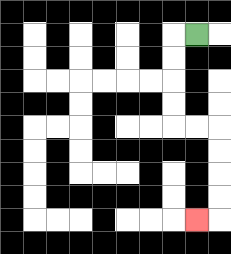{'start': '[8, 1]', 'end': '[8, 9]', 'path_directions': 'L,D,D,D,D,R,R,D,D,D,D,L', 'path_coordinates': '[[8, 1], [7, 1], [7, 2], [7, 3], [7, 4], [7, 5], [8, 5], [9, 5], [9, 6], [9, 7], [9, 8], [9, 9], [8, 9]]'}